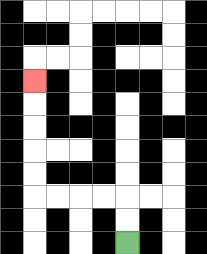{'start': '[5, 10]', 'end': '[1, 3]', 'path_directions': 'U,U,L,L,L,L,U,U,U,U,U', 'path_coordinates': '[[5, 10], [5, 9], [5, 8], [4, 8], [3, 8], [2, 8], [1, 8], [1, 7], [1, 6], [1, 5], [1, 4], [1, 3]]'}